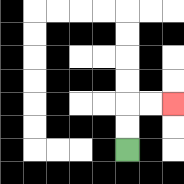{'start': '[5, 6]', 'end': '[7, 4]', 'path_directions': 'U,U,R,R', 'path_coordinates': '[[5, 6], [5, 5], [5, 4], [6, 4], [7, 4]]'}